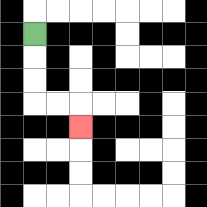{'start': '[1, 1]', 'end': '[3, 5]', 'path_directions': 'D,D,D,R,R,D', 'path_coordinates': '[[1, 1], [1, 2], [1, 3], [1, 4], [2, 4], [3, 4], [3, 5]]'}